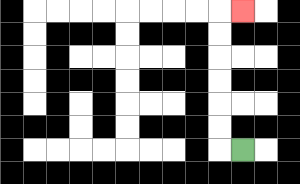{'start': '[10, 6]', 'end': '[10, 0]', 'path_directions': 'L,U,U,U,U,U,U,R', 'path_coordinates': '[[10, 6], [9, 6], [9, 5], [9, 4], [9, 3], [9, 2], [9, 1], [9, 0], [10, 0]]'}